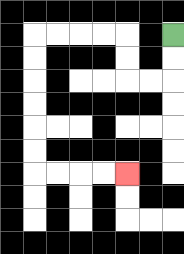{'start': '[7, 1]', 'end': '[5, 7]', 'path_directions': 'D,D,L,L,U,U,L,L,L,L,D,D,D,D,D,D,R,R,R,R', 'path_coordinates': '[[7, 1], [7, 2], [7, 3], [6, 3], [5, 3], [5, 2], [5, 1], [4, 1], [3, 1], [2, 1], [1, 1], [1, 2], [1, 3], [1, 4], [1, 5], [1, 6], [1, 7], [2, 7], [3, 7], [4, 7], [5, 7]]'}